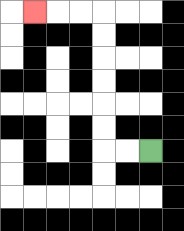{'start': '[6, 6]', 'end': '[1, 0]', 'path_directions': 'L,L,U,U,U,U,U,U,L,L,L', 'path_coordinates': '[[6, 6], [5, 6], [4, 6], [4, 5], [4, 4], [4, 3], [4, 2], [4, 1], [4, 0], [3, 0], [2, 0], [1, 0]]'}